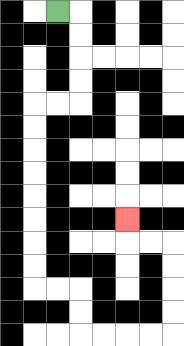{'start': '[2, 0]', 'end': '[5, 9]', 'path_directions': 'R,D,D,D,D,L,L,D,D,D,D,D,D,D,D,R,R,D,D,R,R,R,R,U,U,U,U,L,L,U', 'path_coordinates': '[[2, 0], [3, 0], [3, 1], [3, 2], [3, 3], [3, 4], [2, 4], [1, 4], [1, 5], [1, 6], [1, 7], [1, 8], [1, 9], [1, 10], [1, 11], [1, 12], [2, 12], [3, 12], [3, 13], [3, 14], [4, 14], [5, 14], [6, 14], [7, 14], [7, 13], [7, 12], [7, 11], [7, 10], [6, 10], [5, 10], [5, 9]]'}